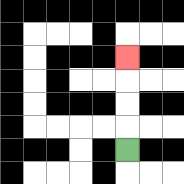{'start': '[5, 6]', 'end': '[5, 2]', 'path_directions': 'U,U,U,U', 'path_coordinates': '[[5, 6], [5, 5], [5, 4], [5, 3], [5, 2]]'}